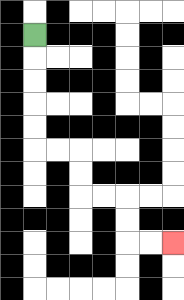{'start': '[1, 1]', 'end': '[7, 10]', 'path_directions': 'D,D,D,D,D,R,R,D,D,R,R,D,D,R,R', 'path_coordinates': '[[1, 1], [1, 2], [1, 3], [1, 4], [1, 5], [1, 6], [2, 6], [3, 6], [3, 7], [3, 8], [4, 8], [5, 8], [5, 9], [5, 10], [6, 10], [7, 10]]'}